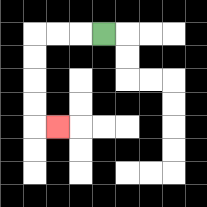{'start': '[4, 1]', 'end': '[2, 5]', 'path_directions': 'L,L,L,D,D,D,D,R', 'path_coordinates': '[[4, 1], [3, 1], [2, 1], [1, 1], [1, 2], [1, 3], [1, 4], [1, 5], [2, 5]]'}